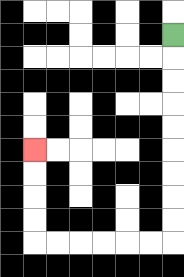{'start': '[7, 1]', 'end': '[1, 6]', 'path_directions': 'D,D,D,D,D,D,D,D,D,L,L,L,L,L,L,U,U,U,U', 'path_coordinates': '[[7, 1], [7, 2], [7, 3], [7, 4], [7, 5], [7, 6], [7, 7], [7, 8], [7, 9], [7, 10], [6, 10], [5, 10], [4, 10], [3, 10], [2, 10], [1, 10], [1, 9], [1, 8], [1, 7], [1, 6]]'}